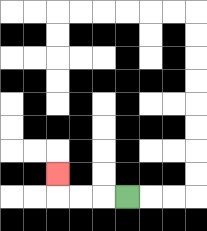{'start': '[5, 8]', 'end': '[2, 7]', 'path_directions': 'L,L,L,U', 'path_coordinates': '[[5, 8], [4, 8], [3, 8], [2, 8], [2, 7]]'}